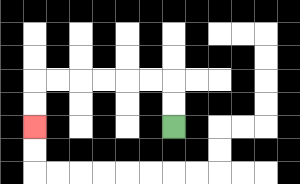{'start': '[7, 5]', 'end': '[1, 5]', 'path_directions': 'U,U,L,L,L,L,L,L,D,D', 'path_coordinates': '[[7, 5], [7, 4], [7, 3], [6, 3], [5, 3], [4, 3], [3, 3], [2, 3], [1, 3], [1, 4], [1, 5]]'}